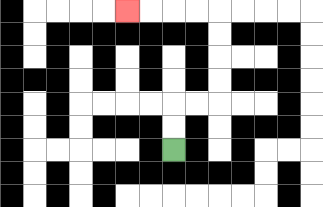{'start': '[7, 6]', 'end': '[5, 0]', 'path_directions': 'U,U,R,R,U,U,U,U,L,L,L,L', 'path_coordinates': '[[7, 6], [7, 5], [7, 4], [8, 4], [9, 4], [9, 3], [9, 2], [9, 1], [9, 0], [8, 0], [7, 0], [6, 0], [5, 0]]'}